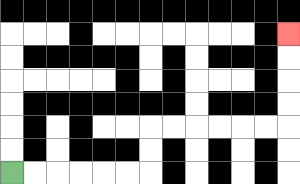{'start': '[0, 7]', 'end': '[12, 1]', 'path_directions': 'R,R,R,R,R,R,U,U,R,R,R,R,R,R,U,U,U,U', 'path_coordinates': '[[0, 7], [1, 7], [2, 7], [3, 7], [4, 7], [5, 7], [6, 7], [6, 6], [6, 5], [7, 5], [8, 5], [9, 5], [10, 5], [11, 5], [12, 5], [12, 4], [12, 3], [12, 2], [12, 1]]'}